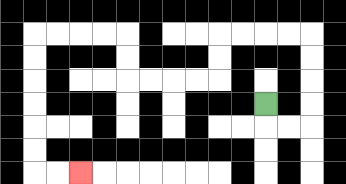{'start': '[11, 4]', 'end': '[3, 7]', 'path_directions': 'D,R,R,U,U,U,U,L,L,L,L,D,D,L,L,L,L,U,U,L,L,L,L,D,D,D,D,D,D,R,R', 'path_coordinates': '[[11, 4], [11, 5], [12, 5], [13, 5], [13, 4], [13, 3], [13, 2], [13, 1], [12, 1], [11, 1], [10, 1], [9, 1], [9, 2], [9, 3], [8, 3], [7, 3], [6, 3], [5, 3], [5, 2], [5, 1], [4, 1], [3, 1], [2, 1], [1, 1], [1, 2], [1, 3], [1, 4], [1, 5], [1, 6], [1, 7], [2, 7], [3, 7]]'}